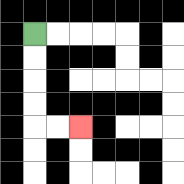{'start': '[1, 1]', 'end': '[3, 5]', 'path_directions': 'D,D,D,D,R,R', 'path_coordinates': '[[1, 1], [1, 2], [1, 3], [1, 4], [1, 5], [2, 5], [3, 5]]'}